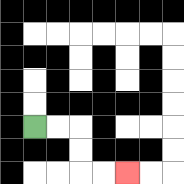{'start': '[1, 5]', 'end': '[5, 7]', 'path_directions': 'R,R,D,D,R,R', 'path_coordinates': '[[1, 5], [2, 5], [3, 5], [3, 6], [3, 7], [4, 7], [5, 7]]'}